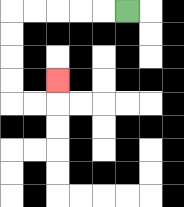{'start': '[5, 0]', 'end': '[2, 3]', 'path_directions': 'L,L,L,L,L,D,D,D,D,R,R,U', 'path_coordinates': '[[5, 0], [4, 0], [3, 0], [2, 0], [1, 0], [0, 0], [0, 1], [0, 2], [0, 3], [0, 4], [1, 4], [2, 4], [2, 3]]'}